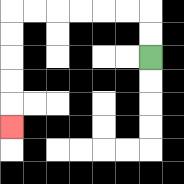{'start': '[6, 2]', 'end': '[0, 5]', 'path_directions': 'U,U,L,L,L,L,L,L,D,D,D,D,D', 'path_coordinates': '[[6, 2], [6, 1], [6, 0], [5, 0], [4, 0], [3, 0], [2, 0], [1, 0], [0, 0], [0, 1], [0, 2], [0, 3], [0, 4], [0, 5]]'}